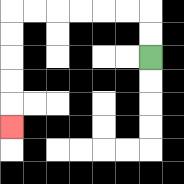{'start': '[6, 2]', 'end': '[0, 5]', 'path_directions': 'U,U,L,L,L,L,L,L,D,D,D,D,D', 'path_coordinates': '[[6, 2], [6, 1], [6, 0], [5, 0], [4, 0], [3, 0], [2, 0], [1, 0], [0, 0], [0, 1], [0, 2], [0, 3], [0, 4], [0, 5]]'}